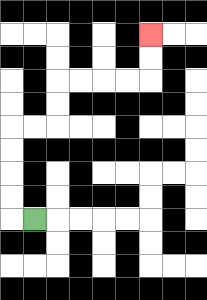{'start': '[1, 9]', 'end': '[6, 1]', 'path_directions': 'L,U,U,U,U,R,R,U,U,R,R,R,R,U,U', 'path_coordinates': '[[1, 9], [0, 9], [0, 8], [0, 7], [0, 6], [0, 5], [1, 5], [2, 5], [2, 4], [2, 3], [3, 3], [4, 3], [5, 3], [6, 3], [6, 2], [6, 1]]'}